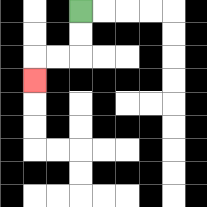{'start': '[3, 0]', 'end': '[1, 3]', 'path_directions': 'D,D,L,L,D', 'path_coordinates': '[[3, 0], [3, 1], [3, 2], [2, 2], [1, 2], [1, 3]]'}